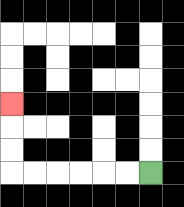{'start': '[6, 7]', 'end': '[0, 4]', 'path_directions': 'L,L,L,L,L,L,U,U,U', 'path_coordinates': '[[6, 7], [5, 7], [4, 7], [3, 7], [2, 7], [1, 7], [0, 7], [0, 6], [0, 5], [0, 4]]'}